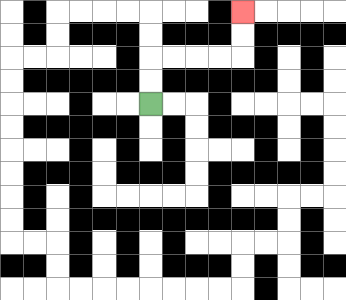{'start': '[6, 4]', 'end': '[10, 0]', 'path_directions': 'U,U,R,R,R,R,U,U', 'path_coordinates': '[[6, 4], [6, 3], [6, 2], [7, 2], [8, 2], [9, 2], [10, 2], [10, 1], [10, 0]]'}